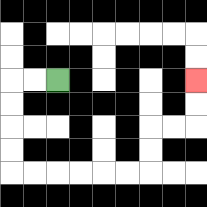{'start': '[2, 3]', 'end': '[8, 3]', 'path_directions': 'L,L,D,D,D,D,R,R,R,R,R,R,U,U,R,R,U,U', 'path_coordinates': '[[2, 3], [1, 3], [0, 3], [0, 4], [0, 5], [0, 6], [0, 7], [1, 7], [2, 7], [3, 7], [4, 7], [5, 7], [6, 7], [6, 6], [6, 5], [7, 5], [8, 5], [8, 4], [8, 3]]'}